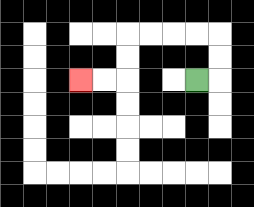{'start': '[8, 3]', 'end': '[3, 3]', 'path_directions': 'R,U,U,L,L,L,L,D,D,L,L', 'path_coordinates': '[[8, 3], [9, 3], [9, 2], [9, 1], [8, 1], [7, 1], [6, 1], [5, 1], [5, 2], [5, 3], [4, 3], [3, 3]]'}